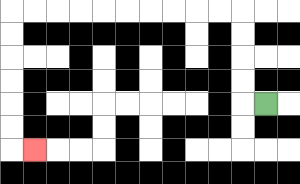{'start': '[11, 4]', 'end': '[1, 6]', 'path_directions': 'L,U,U,U,U,L,L,L,L,L,L,L,L,L,L,D,D,D,D,D,D,R', 'path_coordinates': '[[11, 4], [10, 4], [10, 3], [10, 2], [10, 1], [10, 0], [9, 0], [8, 0], [7, 0], [6, 0], [5, 0], [4, 0], [3, 0], [2, 0], [1, 0], [0, 0], [0, 1], [0, 2], [0, 3], [0, 4], [0, 5], [0, 6], [1, 6]]'}